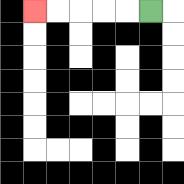{'start': '[6, 0]', 'end': '[1, 0]', 'path_directions': 'L,L,L,L,L', 'path_coordinates': '[[6, 0], [5, 0], [4, 0], [3, 0], [2, 0], [1, 0]]'}